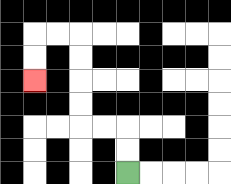{'start': '[5, 7]', 'end': '[1, 3]', 'path_directions': 'U,U,L,L,U,U,U,U,L,L,D,D', 'path_coordinates': '[[5, 7], [5, 6], [5, 5], [4, 5], [3, 5], [3, 4], [3, 3], [3, 2], [3, 1], [2, 1], [1, 1], [1, 2], [1, 3]]'}